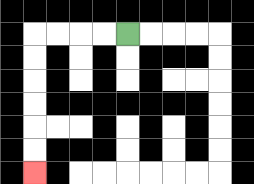{'start': '[5, 1]', 'end': '[1, 7]', 'path_directions': 'L,L,L,L,D,D,D,D,D,D', 'path_coordinates': '[[5, 1], [4, 1], [3, 1], [2, 1], [1, 1], [1, 2], [1, 3], [1, 4], [1, 5], [1, 6], [1, 7]]'}